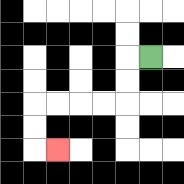{'start': '[6, 2]', 'end': '[2, 6]', 'path_directions': 'L,D,D,L,L,L,L,D,D,R', 'path_coordinates': '[[6, 2], [5, 2], [5, 3], [5, 4], [4, 4], [3, 4], [2, 4], [1, 4], [1, 5], [1, 6], [2, 6]]'}